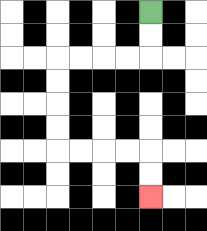{'start': '[6, 0]', 'end': '[6, 8]', 'path_directions': 'D,D,L,L,L,L,D,D,D,D,R,R,R,R,D,D', 'path_coordinates': '[[6, 0], [6, 1], [6, 2], [5, 2], [4, 2], [3, 2], [2, 2], [2, 3], [2, 4], [2, 5], [2, 6], [3, 6], [4, 6], [5, 6], [6, 6], [6, 7], [6, 8]]'}